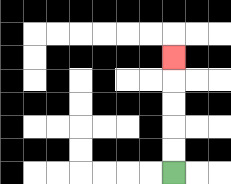{'start': '[7, 7]', 'end': '[7, 2]', 'path_directions': 'U,U,U,U,U', 'path_coordinates': '[[7, 7], [7, 6], [7, 5], [7, 4], [7, 3], [7, 2]]'}